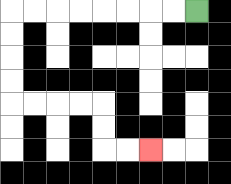{'start': '[8, 0]', 'end': '[6, 6]', 'path_directions': 'L,L,L,L,L,L,L,L,D,D,D,D,R,R,R,R,D,D,R,R', 'path_coordinates': '[[8, 0], [7, 0], [6, 0], [5, 0], [4, 0], [3, 0], [2, 0], [1, 0], [0, 0], [0, 1], [0, 2], [0, 3], [0, 4], [1, 4], [2, 4], [3, 4], [4, 4], [4, 5], [4, 6], [5, 6], [6, 6]]'}